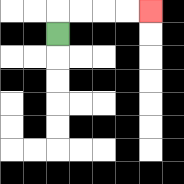{'start': '[2, 1]', 'end': '[6, 0]', 'path_directions': 'U,R,R,R,R', 'path_coordinates': '[[2, 1], [2, 0], [3, 0], [4, 0], [5, 0], [6, 0]]'}